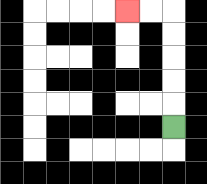{'start': '[7, 5]', 'end': '[5, 0]', 'path_directions': 'U,U,U,U,U,L,L', 'path_coordinates': '[[7, 5], [7, 4], [7, 3], [7, 2], [7, 1], [7, 0], [6, 0], [5, 0]]'}